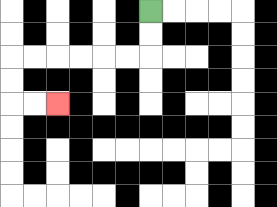{'start': '[6, 0]', 'end': '[2, 4]', 'path_directions': 'D,D,L,L,L,L,L,L,D,D,R,R', 'path_coordinates': '[[6, 0], [6, 1], [6, 2], [5, 2], [4, 2], [3, 2], [2, 2], [1, 2], [0, 2], [0, 3], [0, 4], [1, 4], [2, 4]]'}